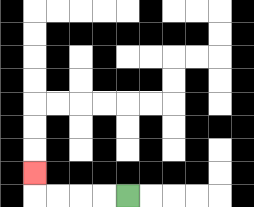{'start': '[5, 8]', 'end': '[1, 7]', 'path_directions': 'L,L,L,L,U', 'path_coordinates': '[[5, 8], [4, 8], [3, 8], [2, 8], [1, 8], [1, 7]]'}